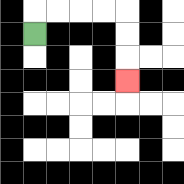{'start': '[1, 1]', 'end': '[5, 3]', 'path_directions': 'U,R,R,R,R,D,D,D', 'path_coordinates': '[[1, 1], [1, 0], [2, 0], [3, 0], [4, 0], [5, 0], [5, 1], [5, 2], [5, 3]]'}